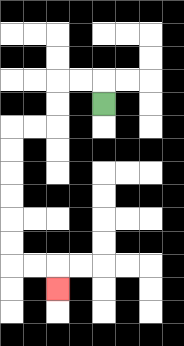{'start': '[4, 4]', 'end': '[2, 12]', 'path_directions': 'U,L,L,D,D,L,L,D,D,D,D,D,D,R,R,D', 'path_coordinates': '[[4, 4], [4, 3], [3, 3], [2, 3], [2, 4], [2, 5], [1, 5], [0, 5], [0, 6], [0, 7], [0, 8], [0, 9], [0, 10], [0, 11], [1, 11], [2, 11], [2, 12]]'}